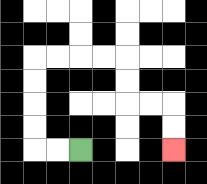{'start': '[3, 6]', 'end': '[7, 6]', 'path_directions': 'L,L,U,U,U,U,R,R,R,R,D,D,R,R,D,D', 'path_coordinates': '[[3, 6], [2, 6], [1, 6], [1, 5], [1, 4], [1, 3], [1, 2], [2, 2], [3, 2], [4, 2], [5, 2], [5, 3], [5, 4], [6, 4], [7, 4], [7, 5], [7, 6]]'}